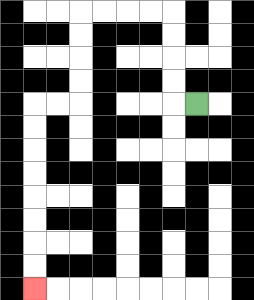{'start': '[8, 4]', 'end': '[1, 12]', 'path_directions': 'L,U,U,U,U,L,L,L,L,D,D,D,D,L,L,D,D,D,D,D,D,D,D', 'path_coordinates': '[[8, 4], [7, 4], [7, 3], [7, 2], [7, 1], [7, 0], [6, 0], [5, 0], [4, 0], [3, 0], [3, 1], [3, 2], [3, 3], [3, 4], [2, 4], [1, 4], [1, 5], [1, 6], [1, 7], [1, 8], [1, 9], [1, 10], [1, 11], [1, 12]]'}